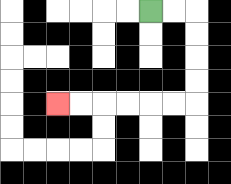{'start': '[6, 0]', 'end': '[2, 4]', 'path_directions': 'R,R,D,D,D,D,L,L,L,L,L,L', 'path_coordinates': '[[6, 0], [7, 0], [8, 0], [8, 1], [8, 2], [8, 3], [8, 4], [7, 4], [6, 4], [5, 4], [4, 4], [3, 4], [2, 4]]'}